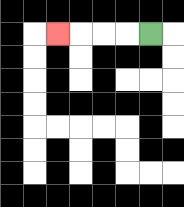{'start': '[6, 1]', 'end': '[2, 1]', 'path_directions': 'L,L,L,L', 'path_coordinates': '[[6, 1], [5, 1], [4, 1], [3, 1], [2, 1]]'}